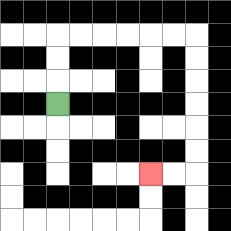{'start': '[2, 4]', 'end': '[6, 7]', 'path_directions': 'U,U,U,R,R,R,R,R,R,D,D,D,D,D,D,L,L', 'path_coordinates': '[[2, 4], [2, 3], [2, 2], [2, 1], [3, 1], [4, 1], [5, 1], [6, 1], [7, 1], [8, 1], [8, 2], [8, 3], [8, 4], [8, 5], [8, 6], [8, 7], [7, 7], [6, 7]]'}